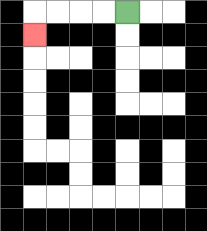{'start': '[5, 0]', 'end': '[1, 1]', 'path_directions': 'L,L,L,L,D', 'path_coordinates': '[[5, 0], [4, 0], [3, 0], [2, 0], [1, 0], [1, 1]]'}